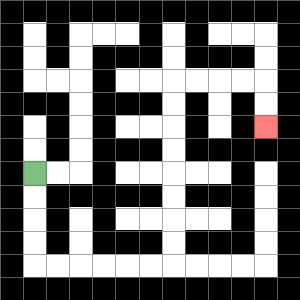{'start': '[1, 7]', 'end': '[11, 5]', 'path_directions': 'D,D,D,D,R,R,R,R,R,R,U,U,U,U,U,U,U,U,R,R,R,R,D,D', 'path_coordinates': '[[1, 7], [1, 8], [1, 9], [1, 10], [1, 11], [2, 11], [3, 11], [4, 11], [5, 11], [6, 11], [7, 11], [7, 10], [7, 9], [7, 8], [7, 7], [7, 6], [7, 5], [7, 4], [7, 3], [8, 3], [9, 3], [10, 3], [11, 3], [11, 4], [11, 5]]'}